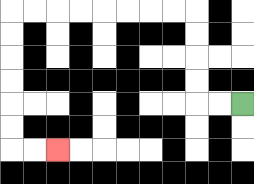{'start': '[10, 4]', 'end': '[2, 6]', 'path_directions': 'L,L,U,U,U,U,L,L,L,L,L,L,L,L,D,D,D,D,D,D,R,R', 'path_coordinates': '[[10, 4], [9, 4], [8, 4], [8, 3], [8, 2], [8, 1], [8, 0], [7, 0], [6, 0], [5, 0], [4, 0], [3, 0], [2, 0], [1, 0], [0, 0], [0, 1], [0, 2], [0, 3], [0, 4], [0, 5], [0, 6], [1, 6], [2, 6]]'}